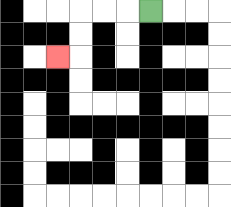{'start': '[6, 0]', 'end': '[2, 2]', 'path_directions': 'L,L,L,D,D,L', 'path_coordinates': '[[6, 0], [5, 0], [4, 0], [3, 0], [3, 1], [3, 2], [2, 2]]'}